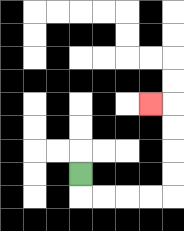{'start': '[3, 7]', 'end': '[6, 4]', 'path_directions': 'D,R,R,R,R,U,U,U,U,L', 'path_coordinates': '[[3, 7], [3, 8], [4, 8], [5, 8], [6, 8], [7, 8], [7, 7], [7, 6], [7, 5], [7, 4], [6, 4]]'}